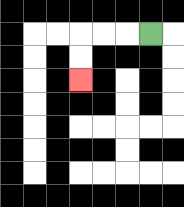{'start': '[6, 1]', 'end': '[3, 3]', 'path_directions': 'L,L,L,D,D', 'path_coordinates': '[[6, 1], [5, 1], [4, 1], [3, 1], [3, 2], [3, 3]]'}